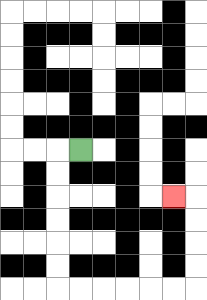{'start': '[3, 6]', 'end': '[7, 8]', 'path_directions': 'L,D,D,D,D,D,D,R,R,R,R,R,R,U,U,U,U,L', 'path_coordinates': '[[3, 6], [2, 6], [2, 7], [2, 8], [2, 9], [2, 10], [2, 11], [2, 12], [3, 12], [4, 12], [5, 12], [6, 12], [7, 12], [8, 12], [8, 11], [8, 10], [8, 9], [8, 8], [7, 8]]'}